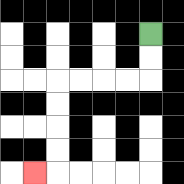{'start': '[6, 1]', 'end': '[1, 7]', 'path_directions': 'D,D,L,L,L,L,D,D,D,D,L', 'path_coordinates': '[[6, 1], [6, 2], [6, 3], [5, 3], [4, 3], [3, 3], [2, 3], [2, 4], [2, 5], [2, 6], [2, 7], [1, 7]]'}